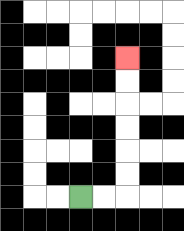{'start': '[3, 8]', 'end': '[5, 2]', 'path_directions': 'R,R,U,U,U,U,U,U', 'path_coordinates': '[[3, 8], [4, 8], [5, 8], [5, 7], [5, 6], [5, 5], [5, 4], [5, 3], [5, 2]]'}